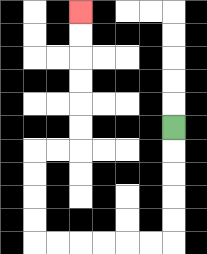{'start': '[7, 5]', 'end': '[3, 0]', 'path_directions': 'D,D,D,D,D,L,L,L,L,L,L,U,U,U,U,R,R,U,U,U,U,U,U', 'path_coordinates': '[[7, 5], [7, 6], [7, 7], [7, 8], [7, 9], [7, 10], [6, 10], [5, 10], [4, 10], [3, 10], [2, 10], [1, 10], [1, 9], [1, 8], [1, 7], [1, 6], [2, 6], [3, 6], [3, 5], [3, 4], [3, 3], [3, 2], [3, 1], [3, 0]]'}